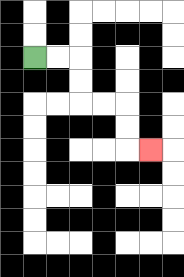{'start': '[1, 2]', 'end': '[6, 6]', 'path_directions': 'R,R,D,D,R,R,D,D,R', 'path_coordinates': '[[1, 2], [2, 2], [3, 2], [3, 3], [3, 4], [4, 4], [5, 4], [5, 5], [5, 6], [6, 6]]'}